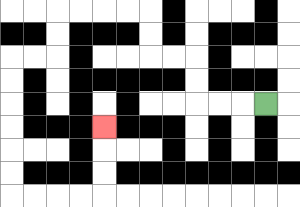{'start': '[11, 4]', 'end': '[4, 5]', 'path_directions': 'L,L,L,U,U,L,L,U,U,L,L,L,L,D,D,L,L,D,D,D,D,D,D,R,R,R,R,U,U,U', 'path_coordinates': '[[11, 4], [10, 4], [9, 4], [8, 4], [8, 3], [8, 2], [7, 2], [6, 2], [6, 1], [6, 0], [5, 0], [4, 0], [3, 0], [2, 0], [2, 1], [2, 2], [1, 2], [0, 2], [0, 3], [0, 4], [0, 5], [0, 6], [0, 7], [0, 8], [1, 8], [2, 8], [3, 8], [4, 8], [4, 7], [4, 6], [4, 5]]'}